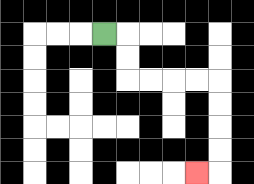{'start': '[4, 1]', 'end': '[8, 7]', 'path_directions': 'R,D,D,R,R,R,R,D,D,D,D,L', 'path_coordinates': '[[4, 1], [5, 1], [5, 2], [5, 3], [6, 3], [7, 3], [8, 3], [9, 3], [9, 4], [9, 5], [9, 6], [9, 7], [8, 7]]'}